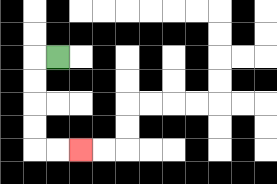{'start': '[2, 2]', 'end': '[3, 6]', 'path_directions': 'L,D,D,D,D,R,R', 'path_coordinates': '[[2, 2], [1, 2], [1, 3], [1, 4], [1, 5], [1, 6], [2, 6], [3, 6]]'}